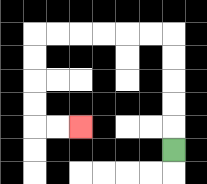{'start': '[7, 6]', 'end': '[3, 5]', 'path_directions': 'U,U,U,U,U,L,L,L,L,L,L,D,D,D,D,R,R', 'path_coordinates': '[[7, 6], [7, 5], [7, 4], [7, 3], [7, 2], [7, 1], [6, 1], [5, 1], [4, 1], [3, 1], [2, 1], [1, 1], [1, 2], [1, 3], [1, 4], [1, 5], [2, 5], [3, 5]]'}